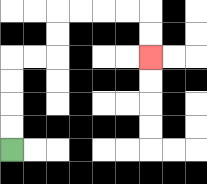{'start': '[0, 6]', 'end': '[6, 2]', 'path_directions': 'U,U,U,U,R,R,U,U,R,R,R,R,D,D', 'path_coordinates': '[[0, 6], [0, 5], [0, 4], [0, 3], [0, 2], [1, 2], [2, 2], [2, 1], [2, 0], [3, 0], [4, 0], [5, 0], [6, 0], [6, 1], [6, 2]]'}